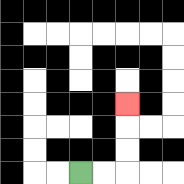{'start': '[3, 7]', 'end': '[5, 4]', 'path_directions': 'R,R,U,U,U', 'path_coordinates': '[[3, 7], [4, 7], [5, 7], [5, 6], [5, 5], [5, 4]]'}